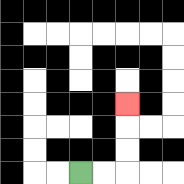{'start': '[3, 7]', 'end': '[5, 4]', 'path_directions': 'R,R,U,U,U', 'path_coordinates': '[[3, 7], [4, 7], [5, 7], [5, 6], [5, 5], [5, 4]]'}